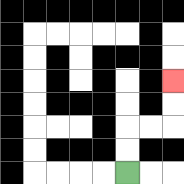{'start': '[5, 7]', 'end': '[7, 3]', 'path_directions': 'U,U,R,R,U,U', 'path_coordinates': '[[5, 7], [5, 6], [5, 5], [6, 5], [7, 5], [7, 4], [7, 3]]'}